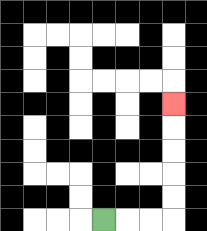{'start': '[4, 9]', 'end': '[7, 4]', 'path_directions': 'R,R,R,U,U,U,U,U', 'path_coordinates': '[[4, 9], [5, 9], [6, 9], [7, 9], [7, 8], [7, 7], [7, 6], [7, 5], [7, 4]]'}